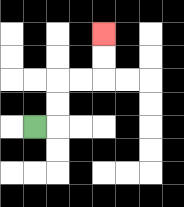{'start': '[1, 5]', 'end': '[4, 1]', 'path_directions': 'R,U,U,R,R,U,U', 'path_coordinates': '[[1, 5], [2, 5], [2, 4], [2, 3], [3, 3], [4, 3], [4, 2], [4, 1]]'}